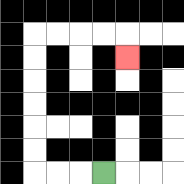{'start': '[4, 7]', 'end': '[5, 2]', 'path_directions': 'L,L,L,U,U,U,U,U,U,R,R,R,R,D', 'path_coordinates': '[[4, 7], [3, 7], [2, 7], [1, 7], [1, 6], [1, 5], [1, 4], [1, 3], [1, 2], [1, 1], [2, 1], [3, 1], [4, 1], [5, 1], [5, 2]]'}